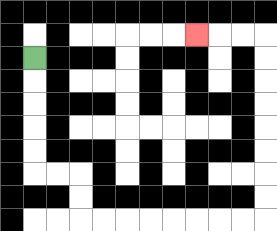{'start': '[1, 2]', 'end': '[8, 1]', 'path_directions': 'D,D,D,D,D,R,R,D,D,R,R,R,R,R,R,R,R,U,U,U,U,U,U,U,U,L,L,L', 'path_coordinates': '[[1, 2], [1, 3], [1, 4], [1, 5], [1, 6], [1, 7], [2, 7], [3, 7], [3, 8], [3, 9], [4, 9], [5, 9], [6, 9], [7, 9], [8, 9], [9, 9], [10, 9], [11, 9], [11, 8], [11, 7], [11, 6], [11, 5], [11, 4], [11, 3], [11, 2], [11, 1], [10, 1], [9, 1], [8, 1]]'}